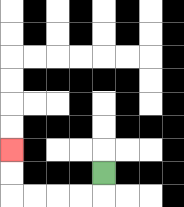{'start': '[4, 7]', 'end': '[0, 6]', 'path_directions': 'D,L,L,L,L,U,U', 'path_coordinates': '[[4, 7], [4, 8], [3, 8], [2, 8], [1, 8], [0, 8], [0, 7], [0, 6]]'}